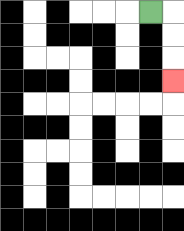{'start': '[6, 0]', 'end': '[7, 3]', 'path_directions': 'R,D,D,D', 'path_coordinates': '[[6, 0], [7, 0], [7, 1], [7, 2], [7, 3]]'}